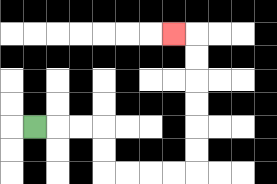{'start': '[1, 5]', 'end': '[7, 1]', 'path_directions': 'R,R,R,D,D,R,R,R,R,U,U,U,U,U,U,L', 'path_coordinates': '[[1, 5], [2, 5], [3, 5], [4, 5], [4, 6], [4, 7], [5, 7], [6, 7], [7, 7], [8, 7], [8, 6], [8, 5], [8, 4], [8, 3], [8, 2], [8, 1], [7, 1]]'}